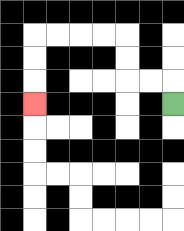{'start': '[7, 4]', 'end': '[1, 4]', 'path_directions': 'U,L,L,U,U,L,L,L,L,D,D,D', 'path_coordinates': '[[7, 4], [7, 3], [6, 3], [5, 3], [5, 2], [5, 1], [4, 1], [3, 1], [2, 1], [1, 1], [1, 2], [1, 3], [1, 4]]'}